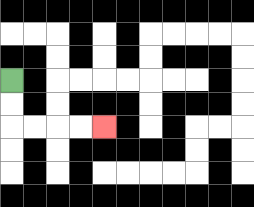{'start': '[0, 3]', 'end': '[4, 5]', 'path_directions': 'D,D,R,R,R,R', 'path_coordinates': '[[0, 3], [0, 4], [0, 5], [1, 5], [2, 5], [3, 5], [4, 5]]'}